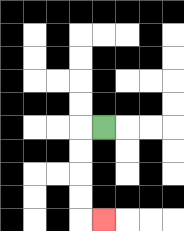{'start': '[4, 5]', 'end': '[4, 9]', 'path_directions': 'L,D,D,D,D,R', 'path_coordinates': '[[4, 5], [3, 5], [3, 6], [3, 7], [3, 8], [3, 9], [4, 9]]'}